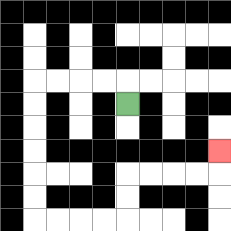{'start': '[5, 4]', 'end': '[9, 6]', 'path_directions': 'U,L,L,L,L,D,D,D,D,D,D,R,R,R,R,U,U,R,R,R,R,U', 'path_coordinates': '[[5, 4], [5, 3], [4, 3], [3, 3], [2, 3], [1, 3], [1, 4], [1, 5], [1, 6], [1, 7], [1, 8], [1, 9], [2, 9], [3, 9], [4, 9], [5, 9], [5, 8], [5, 7], [6, 7], [7, 7], [8, 7], [9, 7], [9, 6]]'}